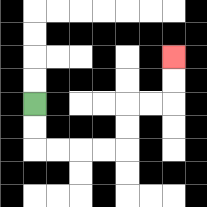{'start': '[1, 4]', 'end': '[7, 2]', 'path_directions': 'D,D,R,R,R,R,U,U,R,R,U,U', 'path_coordinates': '[[1, 4], [1, 5], [1, 6], [2, 6], [3, 6], [4, 6], [5, 6], [5, 5], [5, 4], [6, 4], [7, 4], [7, 3], [7, 2]]'}